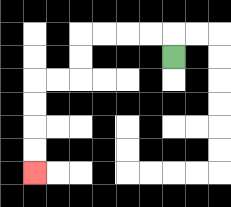{'start': '[7, 2]', 'end': '[1, 7]', 'path_directions': 'U,L,L,L,L,D,D,L,L,D,D,D,D', 'path_coordinates': '[[7, 2], [7, 1], [6, 1], [5, 1], [4, 1], [3, 1], [3, 2], [3, 3], [2, 3], [1, 3], [1, 4], [1, 5], [1, 6], [1, 7]]'}